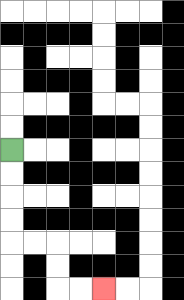{'start': '[0, 6]', 'end': '[4, 12]', 'path_directions': 'D,D,D,D,R,R,D,D,R,R', 'path_coordinates': '[[0, 6], [0, 7], [0, 8], [0, 9], [0, 10], [1, 10], [2, 10], [2, 11], [2, 12], [3, 12], [4, 12]]'}